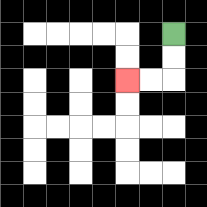{'start': '[7, 1]', 'end': '[5, 3]', 'path_directions': 'D,D,L,L', 'path_coordinates': '[[7, 1], [7, 2], [7, 3], [6, 3], [5, 3]]'}